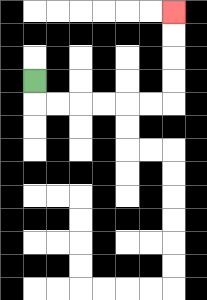{'start': '[1, 3]', 'end': '[7, 0]', 'path_directions': 'D,R,R,R,R,R,R,U,U,U,U', 'path_coordinates': '[[1, 3], [1, 4], [2, 4], [3, 4], [4, 4], [5, 4], [6, 4], [7, 4], [7, 3], [7, 2], [7, 1], [7, 0]]'}